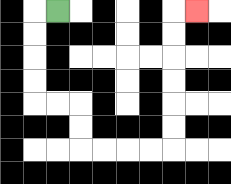{'start': '[2, 0]', 'end': '[8, 0]', 'path_directions': 'L,D,D,D,D,R,R,D,D,R,R,R,R,U,U,U,U,U,U,R', 'path_coordinates': '[[2, 0], [1, 0], [1, 1], [1, 2], [1, 3], [1, 4], [2, 4], [3, 4], [3, 5], [3, 6], [4, 6], [5, 6], [6, 6], [7, 6], [7, 5], [7, 4], [7, 3], [7, 2], [7, 1], [7, 0], [8, 0]]'}